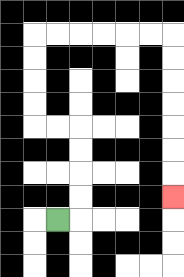{'start': '[2, 9]', 'end': '[7, 8]', 'path_directions': 'R,U,U,U,U,L,L,U,U,U,U,R,R,R,R,R,R,D,D,D,D,D,D,D', 'path_coordinates': '[[2, 9], [3, 9], [3, 8], [3, 7], [3, 6], [3, 5], [2, 5], [1, 5], [1, 4], [1, 3], [1, 2], [1, 1], [2, 1], [3, 1], [4, 1], [5, 1], [6, 1], [7, 1], [7, 2], [7, 3], [7, 4], [7, 5], [7, 6], [7, 7], [7, 8]]'}